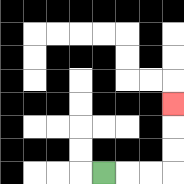{'start': '[4, 7]', 'end': '[7, 4]', 'path_directions': 'R,R,R,U,U,U', 'path_coordinates': '[[4, 7], [5, 7], [6, 7], [7, 7], [7, 6], [7, 5], [7, 4]]'}